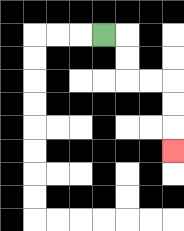{'start': '[4, 1]', 'end': '[7, 6]', 'path_directions': 'R,D,D,R,R,D,D,D', 'path_coordinates': '[[4, 1], [5, 1], [5, 2], [5, 3], [6, 3], [7, 3], [7, 4], [7, 5], [7, 6]]'}